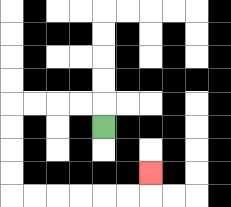{'start': '[4, 5]', 'end': '[6, 7]', 'path_directions': 'U,L,L,L,L,D,D,D,D,R,R,R,R,R,R,U', 'path_coordinates': '[[4, 5], [4, 4], [3, 4], [2, 4], [1, 4], [0, 4], [0, 5], [0, 6], [0, 7], [0, 8], [1, 8], [2, 8], [3, 8], [4, 8], [5, 8], [6, 8], [6, 7]]'}